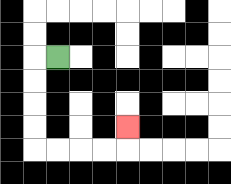{'start': '[2, 2]', 'end': '[5, 5]', 'path_directions': 'L,D,D,D,D,R,R,R,R,U', 'path_coordinates': '[[2, 2], [1, 2], [1, 3], [1, 4], [1, 5], [1, 6], [2, 6], [3, 6], [4, 6], [5, 6], [5, 5]]'}